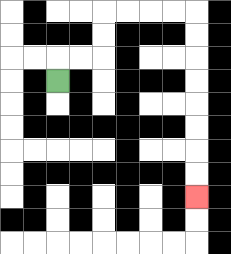{'start': '[2, 3]', 'end': '[8, 8]', 'path_directions': 'U,R,R,U,U,R,R,R,R,D,D,D,D,D,D,D,D', 'path_coordinates': '[[2, 3], [2, 2], [3, 2], [4, 2], [4, 1], [4, 0], [5, 0], [6, 0], [7, 0], [8, 0], [8, 1], [8, 2], [8, 3], [8, 4], [8, 5], [8, 6], [8, 7], [8, 8]]'}